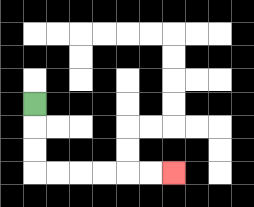{'start': '[1, 4]', 'end': '[7, 7]', 'path_directions': 'D,D,D,R,R,R,R,R,R', 'path_coordinates': '[[1, 4], [1, 5], [1, 6], [1, 7], [2, 7], [3, 7], [4, 7], [5, 7], [6, 7], [7, 7]]'}